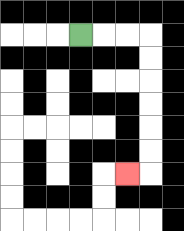{'start': '[3, 1]', 'end': '[5, 7]', 'path_directions': 'R,R,R,D,D,D,D,D,D,L', 'path_coordinates': '[[3, 1], [4, 1], [5, 1], [6, 1], [6, 2], [6, 3], [6, 4], [6, 5], [6, 6], [6, 7], [5, 7]]'}